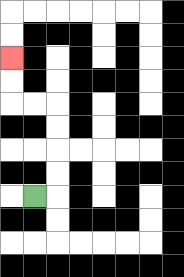{'start': '[1, 8]', 'end': '[0, 2]', 'path_directions': 'R,U,U,U,U,L,L,U,U', 'path_coordinates': '[[1, 8], [2, 8], [2, 7], [2, 6], [2, 5], [2, 4], [1, 4], [0, 4], [0, 3], [0, 2]]'}